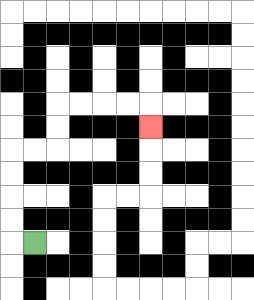{'start': '[1, 10]', 'end': '[6, 5]', 'path_directions': 'L,U,U,U,U,R,R,U,U,R,R,R,R,D', 'path_coordinates': '[[1, 10], [0, 10], [0, 9], [0, 8], [0, 7], [0, 6], [1, 6], [2, 6], [2, 5], [2, 4], [3, 4], [4, 4], [5, 4], [6, 4], [6, 5]]'}